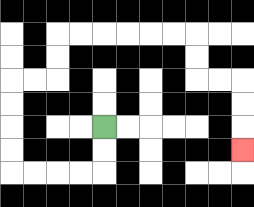{'start': '[4, 5]', 'end': '[10, 6]', 'path_directions': 'D,D,L,L,L,L,U,U,U,U,R,R,U,U,R,R,R,R,R,R,D,D,R,R,D,D,D', 'path_coordinates': '[[4, 5], [4, 6], [4, 7], [3, 7], [2, 7], [1, 7], [0, 7], [0, 6], [0, 5], [0, 4], [0, 3], [1, 3], [2, 3], [2, 2], [2, 1], [3, 1], [4, 1], [5, 1], [6, 1], [7, 1], [8, 1], [8, 2], [8, 3], [9, 3], [10, 3], [10, 4], [10, 5], [10, 6]]'}